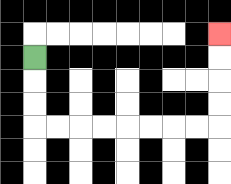{'start': '[1, 2]', 'end': '[9, 1]', 'path_directions': 'D,D,D,R,R,R,R,R,R,R,R,U,U,U,U', 'path_coordinates': '[[1, 2], [1, 3], [1, 4], [1, 5], [2, 5], [3, 5], [4, 5], [5, 5], [6, 5], [7, 5], [8, 5], [9, 5], [9, 4], [9, 3], [9, 2], [9, 1]]'}